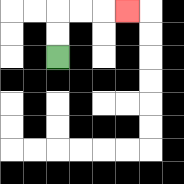{'start': '[2, 2]', 'end': '[5, 0]', 'path_directions': 'U,U,R,R,R', 'path_coordinates': '[[2, 2], [2, 1], [2, 0], [3, 0], [4, 0], [5, 0]]'}